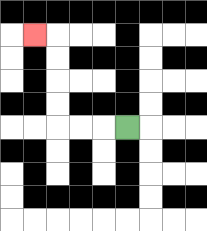{'start': '[5, 5]', 'end': '[1, 1]', 'path_directions': 'L,L,L,U,U,U,U,L', 'path_coordinates': '[[5, 5], [4, 5], [3, 5], [2, 5], [2, 4], [2, 3], [2, 2], [2, 1], [1, 1]]'}